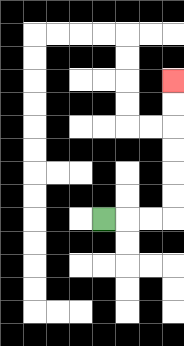{'start': '[4, 9]', 'end': '[7, 3]', 'path_directions': 'R,R,R,U,U,U,U,U,U', 'path_coordinates': '[[4, 9], [5, 9], [6, 9], [7, 9], [7, 8], [7, 7], [7, 6], [7, 5], [7, 4], [7, 3]]'}